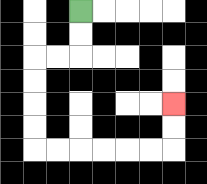{'start': '[3, 0]', 'end': '[7, 4]', 'path_directions': 'D,D,L,L,D,D,D,D,R,R,R,R,R,R,U,U', 'path_coordinates': '[[3, 0], [3, 1], [3, 2], [2, 2], [1, 2], [1, 3], [1, 4], [1, 5], [1, 6], [2, 6], [3, 6], [4, 6], [5, 6], [6, 6], [7, 6], [7, 5], [7, 4]]'}